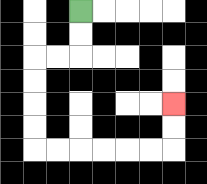{'start': '[3, 0]', 'end': '[7, 4]', 'path_directions': 'D,D,L,L,D,D,D,D,R,R,R,R,R,R,U,U', 'path_coordinates': '[[3, 0], [3, 1], [3, 2], [2, 2], [1, 2], [1, 3], [1, 4], [1, 5], [1, 6], [2, 6], [3, 6], [4, 6], [5, 6], [6, 6], [7, 6], [7, 5], [7, 4]]'}